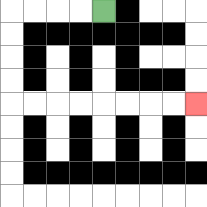{'start': '[4, 0]', 'end': '[8, 4]', 'path_directions': 'L,L,L,L,D,D,D,D,R,R,R,R,R,R,R,R', 'path_coordinates': '[[4, 0], [3, 0], [2, 0], [1, 0], [0, 0], [0, 1], [0, 2], [0, 3], [0, 4], [1, 4], [2, 4], [3, 4], [4, 4], [5, 4], [6, 4], [7, 4], [8, 4]]'}